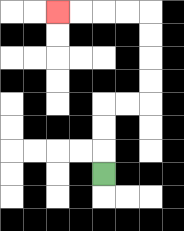{'start': '[4, 7]', 'end': '[2, 0]', 'path_directions': 'U,U,U,R,R,U,U,U,U,L,L,L,L', 'path_coordinates': '[[4, 7], [4, 6], [4, 5], [4, 4], [5, 4], [6, 4], [6, 3], [6, 2], [6, 1], [6, 0], [5, 0], [4, 0], [3, 0], [2, 0]]'}